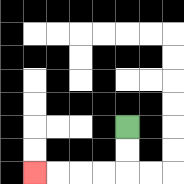{'start': '[5, 5]', 'end': '[1, 7]', 'path_directions': 'D,D,L,L,L,L', 'path_coordinates': '[[5, 5], [5, 6], [5, 7], [4, 7], [3, 7], [2, 7], [1, 7]]'}